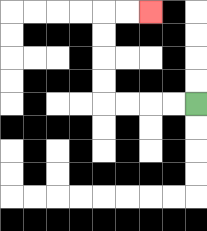{'start': '[8, 4]', 'end': '[6, 0]', 'path_directions': 'L,L,L,L,U,U,U,U,R,R', 'path_coordinates': '[[8, 4], [7, 4], [6, 4], [5, 4], [4, 4], [4, 3], [4, 2], [4, 1], [4, 0], [5, 0], [6, 0]]'}